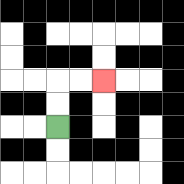{'start': '[2, 5]', 'end': '[4, 3]', 'path_directions': 'U,U,R,R', 'path_coordinates': '[[2, 5], [2, 4], [2, 3], [3, 3], [4, 3]]'}